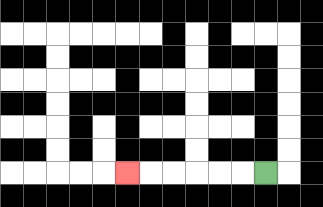{'start': '[11, 7]', 'end': '[5, 7]', 'path_directions': 'L,L,L,L,L,L', 'path_coordinates': '[[11, 7], [10, 7], [9, 7], [8, 7], [7, 7], [6, 7], [5, 7]]'}